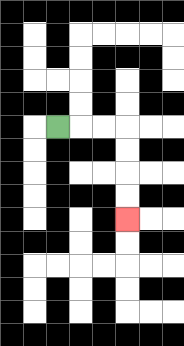{'start': '[2, 5]', 'end': '[5, 9]', 'path_directions': 'R,R,R,D,D,D,D', 'path_coordinates': '[[2, 5], [3, 5], [4, 5], [5, 5], [5, 6], [5, 7], [5, 8], [5, 9]]'}